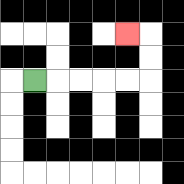{'start': '[1, 3]', 'end': '[5, 1]', 'path_directions': 'R,R,R,R,R,U,U,L', 'path_coordinates': '[[1, 3], [2, 3], [3, 3], [4, 3], [5, 3], [6, 3], [6, 2], [6, 1], [5, 1]]'}